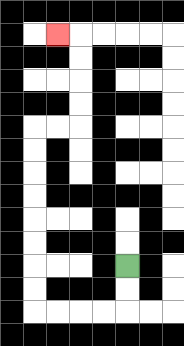{'start': '[5, 11]', 'end': '[2, 1]', 'path_directions': 'D,D,L,L,L,L,U,U,U,U,U,U,U,U,R,R,U,U,U,U,L', 'path_coordinates': '[[5, 11], [5, 12], [5, 13], [4, 13], [3, 13], [2, 13], [1, 13], [1, 12], [1, 11], [1, 10], [1, 9], [1, 8], [1, 7], [1, 6], [1, 5], [2, 5], [3, 5], [3, 4], [3, 3], [3, 2], [3, 1], [2, 1]]'}